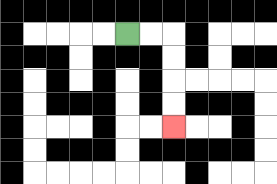{'start': '[5, 1]', 'end': '[7, 5]', 'path_directions': 'R,R,D,D,D,D', 'path_coordinates': '[[5, 1], [6, 1], [7, 1], [7, 2], [7, 3], [7, 4], [7, 5]]'}